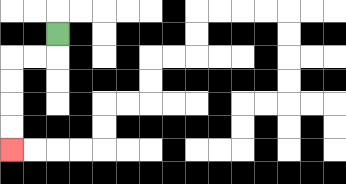{'start': '[2, 1]', 'end': '[0, 6]', 'path_directions': 'D,L,L,D,D,D,D', 'path_coordinates': '[[2, 1], [2, 2], [1, 2], [0, 2], [0, 3], [0, 4], [0, 5], [0, 6]]'}